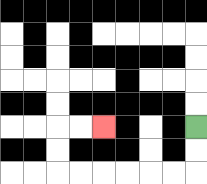{'start': '[8, 5]', 'end': '[4, 5]', 'path_directions': 'D,D,L,L,L,L,L,L,U,U,R,R', 'path_coordinates': '[[8, 5], [8, 6], [8, 7], [7, 7], [6, 7], [5, 7], [4, 7], [3, 7], [2, 7], [2, 6], [2, 5], [3, 5], [4, 5]]'}